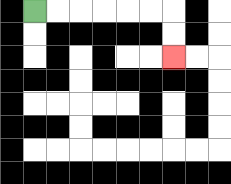{'start': '[1, 0]', 'end': '[7, 2]', 'path_directions': 'R,R,R,R,R,R,D,D', 'path_coordinates': '[[1, 0], [2, 0], [3, 0], [4, 0], [5, 0], [6, 0], [7, 0], [7, 1], [7, 2]]'}